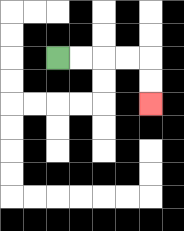{'start': '[2, 2]', 'end': '[6, 4]', 'path_directions': 'R,R,R,R,D,D', 'path_coordinates': '[[2, 2], [3, 2], [4, 2], [5, 2], [6, 2], [6, 3], [6, 4]]'}